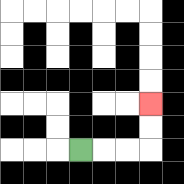{'start': '[3, 6]', 'end': '[6, 4]', 'path_directions': 'R,R,R,U,U', 'path_coordinates': '[[3, 6], [4, 6], [5, 6], [6, 6], [6, 5], [6, 4]]'}